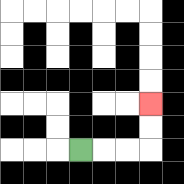{'start': '[3, 6]', 'end': '[6, 4]', 'path_directions': 'R,R,R,U,U', 'path_coordinates': '[[3, 6], [4, 6], [5, 6], [6, 6], [6, 5], [6, 4]]'}